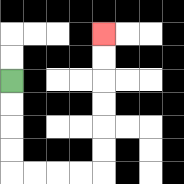{'start': '[0, 3]', 'end': '[4, 1]', 'path_directions': 'D,D,D,D,R,R,R,R,U,U,U,U,U,U', 'path_coordinates': '[[0, 3], [0, 4], [0, 5], [0, 6], [0, 7], [1, 7], [2, 7], [3, 7], [4, 7], [4, 6], [4, 5], [4, 4], [4, 3], [4, 2], [4, 1]]'}